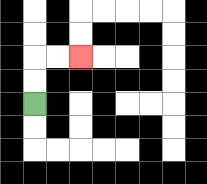{'start': '[1, 4]', 'end': '[3, 2]', 'path_directions': 'U,U,R,R', 'path_coordinates': '[[1, 4], [1, 3], [1, 2], [2, 2], [3, 2]]'}